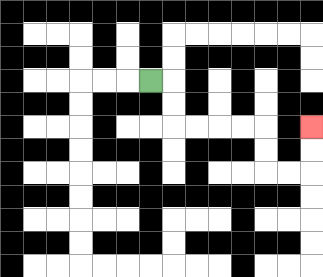{'start': '[6, 3]', 'end': '[13, 5]', 'path_directions': 'R,D,D,R,R,R,R,D,D,R,R,U,U', 'path_coordinates': '[[6, 3], [7, 3], [7, 4], [7, 5], [8, 5], [9, 5], [10, 5], [11, 5], [11, 6], [11, 7], [12, 7], [13, 7], [13, 6], [13, 5]]'}